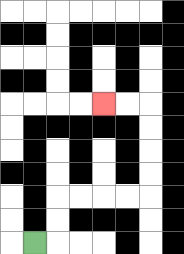{'start': '[1, 10]', 'end': '[4, 4]', 'path_directions': 'R,U,U,R,R,R,R,U,U,U,U,L,L', 'path_coordinates': '[[1, 10], [2, 10], [2, 9], [2, 8], [3, 8], [4, 8], [5, 8], [6, 8], [6, 7], [6, 6], [6, 5], [6, 4], [5, 4], [4, 4]]'}